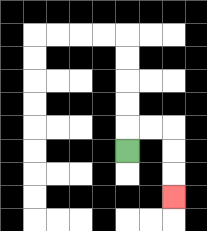{'start': '[5, 6]', 'end': '[7, 8]', 'path_directions': 'U,R,R,D,D,D', 'path_coordinates': '[[5, 6], [5, 5], [6, 5], [7, 5], [7, 6], [7, 7], [7, 8]]'}